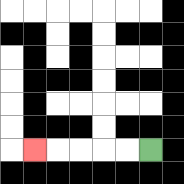{'start': '[6, 6]', 'end': '[1, 6]', 'path_directions': 'L,L,L,L,L', 'path_coordinates': '[[6, 6], [5, 6], [4, 6], [3, 6], [2, 6], [1, 6]]'}